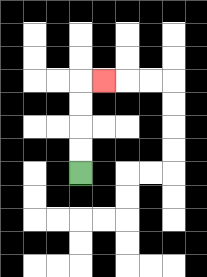{'start': '[3, 7]', 'end': '[4, 3]', 'path_directions': 'U,U,U,U,R', 'path_coordinates': '[[3, 7], [3, 6], [3, 5], [3, 4], [3, 3], [4, 3]]'}